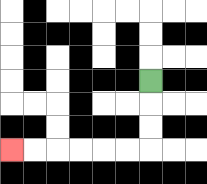{'start': '[6, 3]', 'end': '[0, 6]', 'path_directions': 'D,D,D,L,L,L,L,L,L', 'path_coordinates': '[[6, 3], [6, 4], [6, 5], [6, 6], [5, 6], [4, 6], [3, 6], [2, 6], [1, 6], [0, 6]]'}